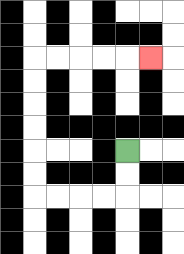{'start': '[5, 6]', 'end': '[6, 2]', 'path_directions': 'D,D,L,L,L,L,U,U,U,U,U,U,R,R,R,R,R', 'path_coordinates': '[[5, 6], [5, 7], [5, 8], [4, 8], [3, 8], [2, 8], [1, 8], [1, 7], [1, 6], [1, 5], [1, 4], [1, 3], [1, 2], [2, 2], [3, 2], [4, 2], [5, 2], [6, 2]]'}